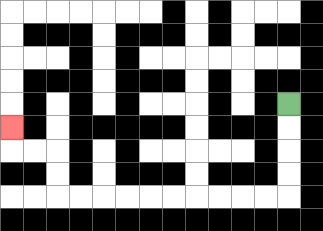{'start': '[12, 4]', 'end': '[0, 5]', 'path_directions': 'D,D,D,D,L,L,L,L,L,L,L,L,L,L,U,U,L,L,U', 'path_coordinates': '[[12, 4], [12, 5], [12, 6], [12, 7], [12, 8], [11, 8], [10, 8], [9, 8], [8, 8], [7, 8], [6, 8], [5, 8], [4, 8], [3, 8], [2, 8], [2, 7], [2, 6], [1, 6], [0, 6], [0, 5]]'}